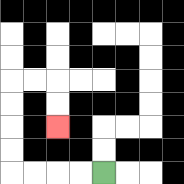{'start': '[4, 7]', 'end': '[2, 5]', 'path_directions': 'L,L,L,L,U,U,U,U,R,R,D,D', 'path_coordinates': '[[4, 7], [3, 7], [2, 7], [1, 7], [0, 7], [0, 6], [0, 5], [0, 4], [0, 3], [1, 3], [2, 3], [2, 4], [2, 5]]'}